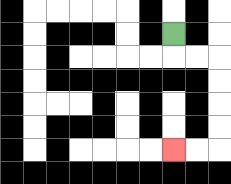{'start': '[7, 1]', 'end': '[7, 6]', 'path_directions': 'D,R,R,D,D,D,D,L,L', 'path_coordinates': '[[7, 1], [7, 2], [8, 2], [9, 2], [9, 3], [9, 4], [9, 5], [9, 6], [8, 6], [7, 6]]'}